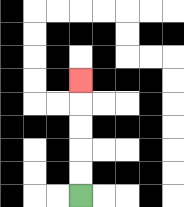{'start': '[3, 8]', 'end': '[3, 3]', 'path_directions': 'U,U,U,U,U', 'path_coordinates': '[[3, 8], [3, 7], [3, 6], [3, 5], [3, 4], [3, 3]]'}